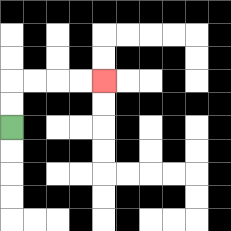{'start': '[0, 5]', 'end': '[4, 3]', 'path_directions': 'U,U,R,R,R,R', 'path_coordinates': '[[0, 5], [0, 4], [0, 3], [1, 3], [2, 3], [3, 3], [4, 3]]'}